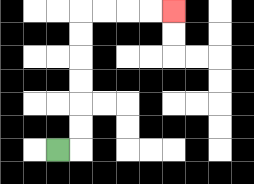{'start': '[2, 6]', 'end': '[7, 0]', 'path_directions': 'R,U,U,U,U,U,U,R,R,R,R', 'path_coordinates': '[[2, 6], [3, 6], [3, 5], [3, 4], [3, 3], [3, 2], [3, 1], [3, 0], [4, 0], [5, 0], [6, 0], [7, 0]]'}